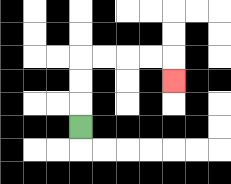{'start': '[3, 5]', 'end': '[7, 3]', 'path_directions': 'U,U,U,R,R,R,R,D', 'path_coordinates': '[[3, 5], [3, 4], [3, 3], [3, 2], [4, 2], [5, 2], [6, 2], [7, 2], [7, 3]]'}